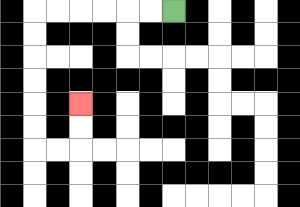{'start': '[7, 0]', 'end': '[3, 4]', 'path_directions': 'L,L,L,L,L,L,D,D,D,D,D,D,R,R,U,U', 'path_coordinates': '[[7, 0], [6, 0], [5, 0], [4, 0], [3, 0], [2, 0], [1, 0], [1, 1], [1, 2], [1, 3], [1, 4], [1, 5], [1, 6], [2, 6], [3, 6], [3, 5], [3, 4]]'}